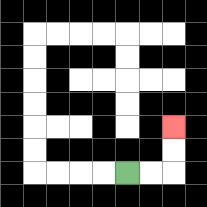{'start': '[5, 7]', 'end': '[7, 5]', 'path_directions': 'R,R,U,U', 'path_coordinates': '[[5, 7], [6, 7], [7, 7], [7, 6], [7, 5]]'}